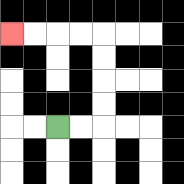{'start': '[2, 5]', 'end': '[0, 1]', 'path_directions': 'R,R,U,U,U,U,L,L,L,L', 'path_coordinates': '[[2, 5], [3, 5], [4, 5], [4, 4], [4, 3], [4, 2], [4, 1], [3, 1], [2, 1], [1, 1], [0, 1]]'}